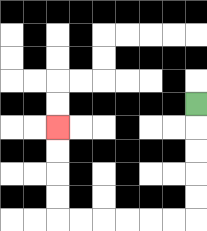{'start': '[8, 4]', 'end': '[2, 5]', 'path_directions': 'D,D,D,D,D,L,L,L,L,L,L,U,U,U,U', 'path_coordinates': '[[8, 4], [8, 5], [8, 6], [8, 7], [8, 8], [8, 9], [7, 9], [6, 9], [5, 9], [4, 9], [3, 9], [2, 9], [2, 8], [2, 7], [2, 6], [2, 5]]'}